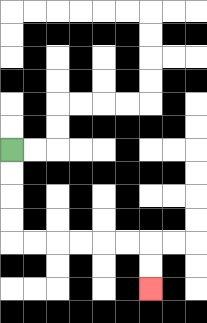{'start': '[0, 6]', 'end': '[6, 12]', 'path_directions': 'D,D,D,D,R,R,R,R,R,R,D,D', 'path_coordinates': '[[0, 6], [0, 7], [0, 8], [0, 9], [0, 10], [1, 10], [2, 10], [3, 10], [4, 10], [5, 10], [6, 10], [6, 11], [6, 12]]'}